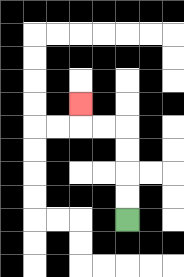{'start': '[5, 9]', 'end': '[3, 4]', 'path_directions': 'U,U,U,U,L,L,U', 'path_coordinates': '[[5, 9], [5, 8], [5, 7], [5, 6], [5, 5], [4, 5], [3, 5], [3, 4]]'}